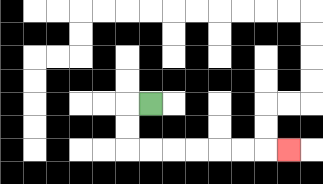{'start': '[6, 4]', 'end': '[12, 6]', 'path_directions': 'L,D,D,R,R,R,R,R,R,R', 'path_coordinates': '[[6, 4], [5, 4], [5, 5], [5, 6], [6, 6], [7, 6], [8, 6], [9, 6], [10, 6], [11, 6], [12, 6]]'}